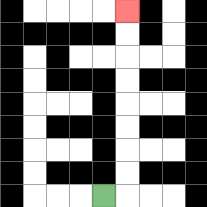{'start': '[4, 8]', 'end': '[5, 0]', 'path_directions': 'R,U,U,U,U,U,U,U,U', 'path_coordinates': '[[4, 8], [5, 8], [5, 7], [5, 6], [5, 5], [5, 4], [5, 3], [5, 2], [5, 1], [5, 0]]'}